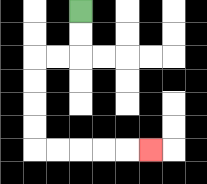{'start': '[3, 0]', 'end': '[6, 6]', 'path_directions': 'D,D,L,L,D,D,D,D,R,R,R,R,R', 'path_coordinates': '[[3, 0], [3, 1], [3, 2], [2, 2], [1, 2], [1, 3], [1, 4], [1, 5], [1, 6], [2, 6], [3, 6], [4, 6], [5, 6], [6, 6]]'}